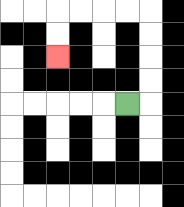{'start': '[5, 4]', 'end': '[2, 2]', 'path_directions': 'R,U,U,U,U,L,L,L,L,D,D', 'path_coordinates': '[[5, 4], [6, 4], [6, 3], [6, 2], [6, 1], [6, 0], [5, 0], [4, 0], [3, 0], [2, 0], [2, 1], [2, 2]]'}